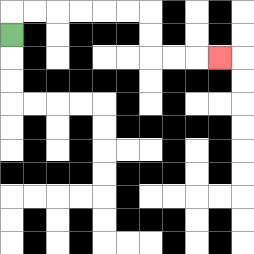{'start': '[0, 1]', 'end': '[9, 2]', 'path_directions': 'U,R,R,R,R,R,R,D,D,R,R,R', 'path_coordinates': '[[0, 1], [0, 0], [1, 0], [2, 0], [3, 0], [4, 0], [5, 0], [6, 0], [6, 1], [6, 2], [7, 2], [8, 2], [9, 2]]'}